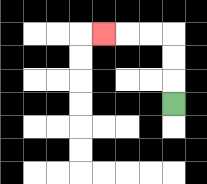{'start': '[7, 4]', 'end': '[4, 1]', 'path_directions': 'U,U,U,L,L,L', 'path_coordinates': '[[7, 4], [7, 3], [7, 2], [7, 1], [6, 1], [5, 1], [4, 1]]'}